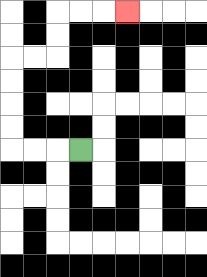{'start': '[3, 6]', 'end': '[5, 0]', 'path_directions': 'L,L,L,U,U,U,U,R,R,U,U,R,R,R', 'path_coordinates': '[[3, 6], [2, 6], [1, 6], [0, 6], [0, 5], [0, 4], [0, 3], [0, 2], [1, 2], [2, 2], [2, 1], [2, 0], [3, 0], [4, 0], [5, 0]]'}